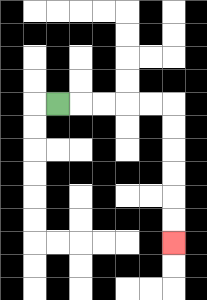{'start': '[2, 4]', 'end': '[7, 10]', 'path_directions': 'R,R,R,R,R,D,D,D,D,D,D', 'path_coordinates': '[[2, 4], [3, 4], [4, 4], [5, 4], [6, 4], [7, 4], [7, 5], [7, 6], [7, 7], [7, 8], [7, 9], [7, 10]]'}